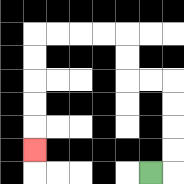{'start': '[6, 7]', 'end': '[1, 6]', 'path_directions': 'R,U,U,U,U,L,L,U,U,L,L,L,L,D,D,D,D,D', 'path_coordinates': '[[6, 7], [7, 7], [7, 6], [7, 5], [7, 4], [7, 3], [6, 3], [5, 3], [5, 2], [5, 1], [4, 1], [3, 1], [2, 1], [1, 1], [1, 2], [1, 3], [1, 4], [1, 5], [1, 6]]'}